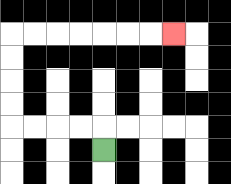{'start': '[4, 6]', 'end': '[7, 1]', 'path_directions': 'U,L,L,L,L,U,U,U,U,R,R,R,R,R,R,R', 'path_coordinates': '[[4, 6], [4, 5], [3, 5], [2, 5], [1, 5], [0, 5], [0, 4], [0, 3], [0, 2], [0, 1], [1, 1], [2, 1], [3, 1], [4, 1], [5, 1], [6, 1], [7, 1]]'}